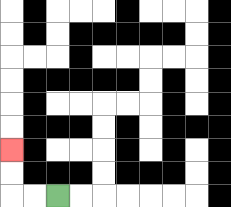{'start': '[2, 8]', 'end': '[0, 6]', 'path_directions': 'L,L,U,U', 'path_coordinates': '[[2, 8], [1, 8], [0, 8], [0, 7], [0, 6]]'}